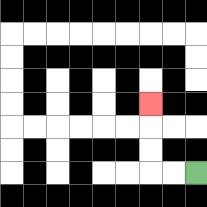{'start': '[8, 7]', 'end': '[6, 4]', 'path_directions': 'L,L,U,U,U', 'path_coordinates': '[[8, 7], [7, 7], [6, 7], [6, 6], [6, 5], [6, 4]]'}